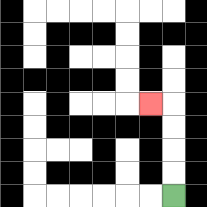{'start': '[7, 8]', 'end': '[6, 4]', 'path_directions': 'U,U,U,U,L', 'path_coordinates': '[[7, 8], [7, 7], [7, 6], [7, 5], [7, 4], [6, 4]]'}